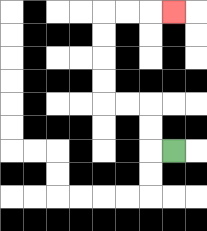{'start': '[7, 6]', 'end': '[7, 0]', 'path_directions': 'L,U,U,L,L,U,U,U,U,R,R,R', 'path_coordinates': '[[7, 6], [6, 6], [6, 5], [6, 4], [5, 4], [4, 4], [4, 3], [4, 2], [4, 1], [4, 0], [5, 0], [6, 0], [7, 0]]'}